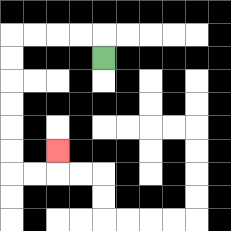{'start': '[4, 2]', 'end': '[2, 6]', 'path_directions': 'U,L,L,L,L,D,D,D,D,D,D,R,R,U', 'path_coordinates': '[[4, 2], [4, 1], [3, 1], [2, 1], [1, 1], [0, 1], [0, 2], [0, 3], [0, 4], [0, 5], [0, 6], [0, 7], [1, 7], [2, 7], [2, 6]]'}